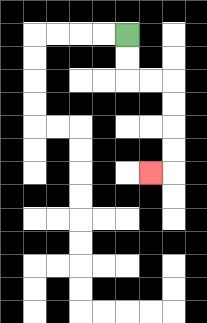{'start': '[5, 1]', 'end': '[6, 7]', 'path_directions': 'D,D,R,R,D,D,D,D,L', 'path_coordinates': '[[5, 1], [5, 2], [5, 3], [6, 3], [7, 3], [7, 4], [7, 5], [7, 6], [7, 7], [6, 7]]'}